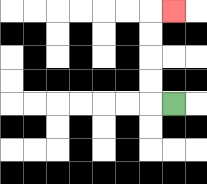{'start': '[7, 4]', 'end': '[7, 0]', 'path_directions': 'L,U,U,U,U,R', 'path_coordinates': '[[7, 4], [6, 4], [6, 3], [6, 2], [6, 1], [6, 0], [7, 0]]'}